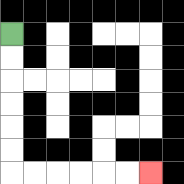{'start': '[0, 1]', 'end': '[6, 7]', 'path_directions': 'D,D,D,D,D,D,R,R,R,R,R,R', 'path_coordinates': '[[0, 1], [0, 2], [0, 3], [0, 4], [0, 5], [0, 6], [0, 7], [1, 7], [2, 7], [3, 7], [4, 7], [5, 7], [6, 7]]'}